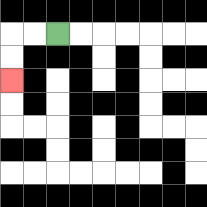{'start': '[2, 1]', 'end': '[0, 3]', 'path_directions': 'L,L,D,D', 'path_coordinates': '[[2, 1], [1, 1], [0, 1], [0, 2], [0, 3]]'}